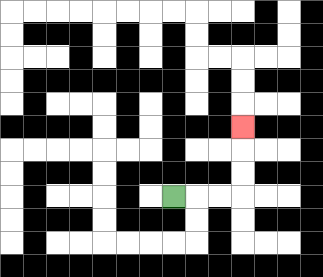{'start': '[7, 8]', 'end': '[10, 5]', 'path_directions': 'R,R,R,U,U,U', 'path_coordinates': '[[7, 8], [8, 8], [9, 8], [10, 8], [10, 7], [10, 6], [10, 5]]'}